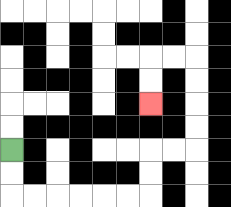{'start': '[0, 6]', 'end': '[6, 4]', 'path_directions': 'D,D,R,R,R,R,R,R,U,U,R,R,U,U,U,U,L,L,D,D', 'path_coordinates': '[[0, 6], [0, 7], [0, 8], [1, 8], [2, 8], [3, 8], [4, 8], [5, 8], [6, 8], [6, 7], [6, 6], [7, 6], [8, 6], [8, 5], [8, 4], [8, 3], [8, 2], [7, 2], [6, 2], [6, 3], [6, 4]]'}